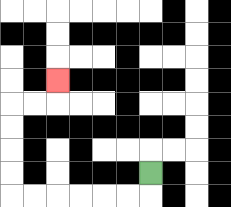{'start': '[6, 7]', 'end': '[2, 3]', 'path_directions': 'D,L,L,L,L,L,L,U,U,U,U,R,R,U', 'path_coordinates': '[[6, 7], [6, 8], [5, 8], [4, 8], [3, 8], [2, 8], [1, 8], [0, 8], [0, 7], [0, 6], [0, 5], [0, 4], [1, 4], [2, 4], [2, 3]]'}